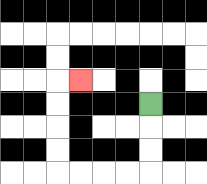{'start': '[6, 4]', 'end': '[3, 3]', 'path_directions': 'D,D,D,L,L,L,L,U,U,U,U,R', 'path_coordinates': '[[6, 4], [6, 5], [6, 6], [6, 7], [5, 7], [4, 7], [3, 7], [2, 7], [2, 6], [2, 5], [2, 4], [2, 3], [3, 3]]'}